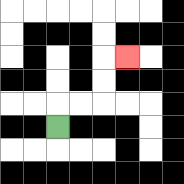{'start': '[2, 5]', 'end': '[5, 2]', 'path_directions': 'U,R,R,U,U,R', 'path_coordinates': '[[2, 5], [2, 4], [3, 4], [4, 4], [4, 3], [4, 2], [5, 2]]'}